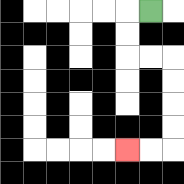{'start': '[6, 0]', 'end': '[5, 6]', 'path_directions': 'L,D,D,R,R,D,D,D,D,L,L', 'path_coordinates': '[[6, 0], [5, 0], [5, 1], [5, 2], [6, 2], [7, 2], [7, 3], [7, 4], [7, 5], [7, 6], [6, 6], [5, 6]]'}